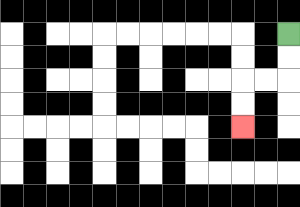{'start': '[12, 1]', 'end': '[10, 5]', 'path_directions': 'D,D,L,L,D,D', 'path_coordinates': '[[12, 1], [12, 2], [12, 3], [11, 3], [10, 3], [10, 4], [10, 5]]'}